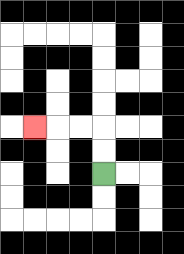{'start': '[4, 7]', 'end': '[1, 5]', 'path_directions': 'U,U,L,L,L', 'path_coordinates': '[[4, 7], [4, 6], [4, 5], [3, 5], [2, 5], [1, 5]]'}